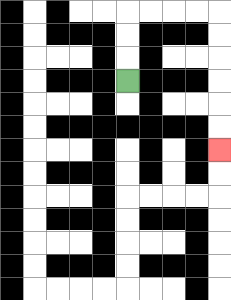{'start': '[5, 3]', 'end': '[9, 6]', 'path_directions': 'U,U,U,R,R,R,R,D,D,D,D,D,D', 'path_coordinates': '[[5, 3], [5, 2], [5, 1], [5, 0], [6, 0], [7, 0], [8, 0], [9, 0], [9, 1], [9, 2], [9, 3], [9, 4], [9, 5], [9, 6]]'}